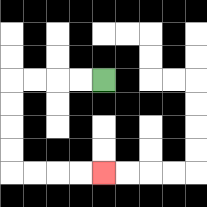{'start': '[4, 3]', 'end': '[4, 7]', 'path_directions': 'L,L,L,L,D,D,D,D,R,R,R,R', 'path_coordinates': '[[4, 3], [3, 3], [2, 3], [1, 3], [0, 3], [0, 4], [0, 5], [0, 6], [0, 7], [1, 7], [2, 7], [3, 7], [4, 7]]'}